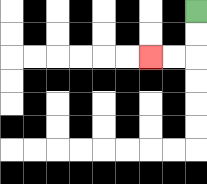{'start': '[8, 0]', 'end': '[6, 2]', 'path_directions': 'D,D,L,L', 'path_coordinates': '[[8, 0], [8, 1], [8, 2], [7, 2], [6, 2]]'}